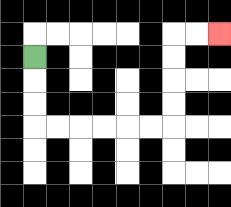{'start': '[1, 2]', 'end': '[9, 1]', 'path_directions': 'D,D,D,R,R,R,R,R,R,U,U,U,U,R,R', 'path_coordinates': '[[1, 2], [1, 3], [1, 4], [1, 5], [2, 5], [3, 5], [4, 5], [5, 5], [6, 5], [7, 5], [7, 4], [7, 3], [7, 2], [7, 1], [8, 1], [9, 1]]'}